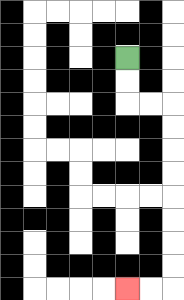{'start': '[5, 2]', 'end': '[5, 12]', 'path_directions': 'D,D,R,R,D,D,D,D,D,D,D,D,L,L', 'path_coordinates': '[[5, 2], [5, 3], [5, 4], [6, 4], [7, 4], [7, 5], [7, 6], [7, 7], [7, 8], [7, 9], [7, 10], [7, 11], [7, 12], [6, 12], [5, 12]]'}